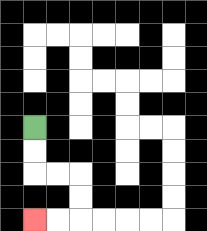{'start': '[1, 5]', 'end': '[1, 9]', 'path_directions': 'D,D,R,R,D,D,L,L', 'path_coordinates': '[[1, 5], [1, 6], [1, 7], [2, 7], [3, 7], [3, 8], [3, 9], [2, 9], [1, 9]]'}